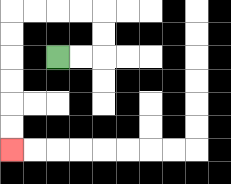{'start': '[2, 2]', 'end': '[0, 6]', 'path_directions': 'R,R,U,U,L,L,L,L,D,D,D,D,D,D', 'path_coordinates': '[[2, 2], [3, 2], [4, 2], [4, 1], [4, 0], [3, 0], [2, 0], [1, 0], [0, 0], [0, 1], [0, 2], [0, 3], [0, 4], [0, 5], [0, 6]]'}